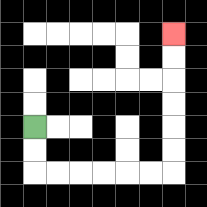{'start': '[1, 5]', 'end': '[7, 1]', 'path_directions': 'D,D,R,R,R,R,R,R,U,U,U,U,U,U', 'path_coordinates': '[[1, 5], [1, 6], [1, 7], [2, 7], [3, 7], [4, 7], [5, 7], [6, 7], [7, 7], [7, 6], [7, 5], [7, 4], [7, 3], [7, 2], [7, 1]]'}